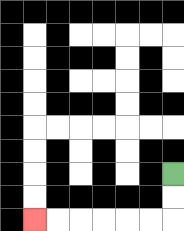{'start': '[7, 7]', 'end': '[1, 9]', 'path_directions': 'D,D,L,L,L,L,L,L', 'path_coordinates': '[[7, 7], [7, 8], [7, 9], [6, 9], [5, 9], [4, 9], [3, 9], [2, 9], [1, 9]]'}